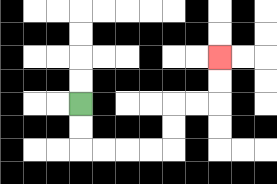{'start': '[3, 4]', 'end': '[9, 2]', 'path_directions': 'D,D,R,R,R,R,U,U,R,R,U,U', 'path_coordinates': '[[3, 4], [3, 5], [3, 6], [4, 6], [5, 6], [6, 6], [7, 6], [7, 5], [7, 4], [8, 4], [9, 4], [9, 3], [9, 2]]'}